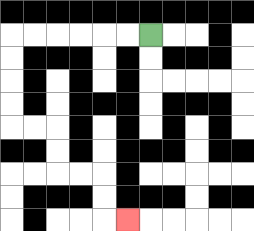{'start': '[6, 1]', 'end': '[5, 9]', 'path_directions': 'L,L,L,L,L,L,D,D,D,D,R,R,D,D,R,R,D,D,R', 'path_coordinates': '[[6, 1], [5, 1], [4, 1], [3, 1], [2, 1], [1, 1], [0, 1], [0, 2], [0, 3], [0, 4], [0, 5], [1, 5], [2, 5], [2, 6], [2, 7], [3, 7], [4, 7], [4, 8], [4, 9], [5, 9]]'}